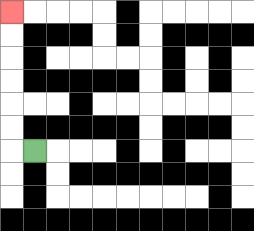{'start': '[1, 6]', 'end': '[0, 0]', 'path_directions': 'L,U,U,U,U,U,U', 'path_coordinates': '[[1, 6], [0, 6], [0, 5], [0, 4], [0, 3], [0, 2], [0, 1], [0, 0]]'}